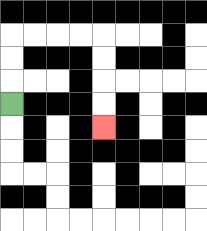{'start': '[0, 4]', 'end': '[4, 5]', 'path_directions': 'U,U,U,R,R,R,R,D,D,D,D', 'path_coordinates': '[[0, 4], [0, 3], [0, 2], [0, 1], [1, 1], [2, 1], [3, 1], [4, 1], [4, 2], [4, 3], [4, 4], [4, 5]]'}